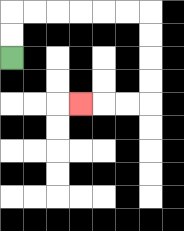{'start': '[0, 2]', 'end': '[3, 4]', 'path_directions': 'U,U,R,R,R,R,R,R,D,D,D,D,L,L,L', 'path_coordinates': '[[0, 2], [0, 1], [0, 0], [1, 0], [2, 0], [3, 0], [4, 0], [5, 0], [6, 0], [6, 1], [6, 2], [6, 3], [6, 4], [5, 4], [4, 4], [3, 4]]'}